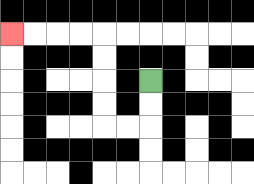{'start': '[6, 3]', 'end': '[0, 1]', 'path_directions': 'D,D,L,L,U,U,U,U,L,L,L,L', 'path_coordinates': '[[6, 3], [6, 4], [6, 5], [5, 5], [4, 5], [4, 4], [4, 3], [4, 2], [4, 1], [3, 1], [2, 1], [1, 1], [0, 1]]'}